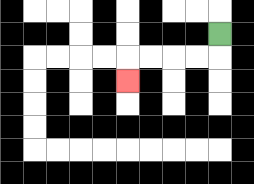{'start': '[9, 1]', 'end': '[5, 3]', 'path_directions': 'D,L,L,L,L,D', 'path_coordinates': '[[9, 1], [9, 2], [8, 2], [7, 2], [6, 2], [5, 2], [5, 3]]'}